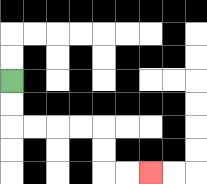{'start': '[0, 3]', 'end': '[6, 7]', 'path_directions': 'D,D,R,R,R,R,D,D,R,R', 'path_coordinates': '[[0, 3], [0, 4], [0, 5], [1, 5], [2, 5], [3, 5], [4, 5], [4, 6], [4, 7], [5, 7], [6, 7]]'}